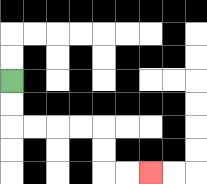{'start': '[0, 3]', 'end': '[6, 7]', 'path_directions': 'D,D,R,R,R,R,D,D,R,R', 'path_coordinates': '[[0, 3], [0, 4], [0, 5], [1, 5], [2, 5], [3, 5], [4, 5], [4, 6], [4, 7], [5, 7], [6, 7]]'}